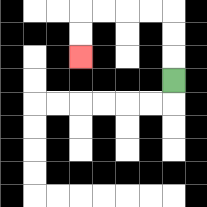{'start': '[7, 3]', 'end': '[3, 2]', 'path_directions': 'U,U,U,L,L,L,L,D,D', 'path_coordinates': '[[7, 3], [7, 2], [7, 1], [7, 0], [6, 0], [5, 0], [4, 0], [3, 0], [3, 1], [3, 2]]'}